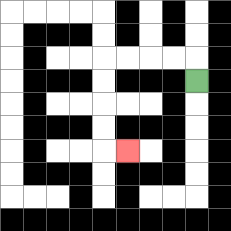{'start': '[8, 3]', 'end': '[5, 6]', 'path_directions': 'U,L,L,L,L,D,D,D,D,R', 'path_coordinates': '[[8, 3], [8, 2], [7, 2], [6, 2], [5, 2], [4, 2], [4, 3], [4, 4], [4, 5], [4, 6], [5, 6]]'}